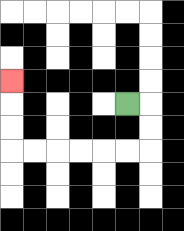{'start': '[5, 4]', 'end': '[0, 3]', 'path_directions': 'R,D,D,L,L,L,L,L,L,U,U,U', 'path_coordinates': '[[5, 4], [6, 4], [6, 5], [6, 6], [5, 6], [4, 6], [3, 6], [2, 6], [1, 6], [0, 6], [0, 5], [0, 4], [0, 3]]'}